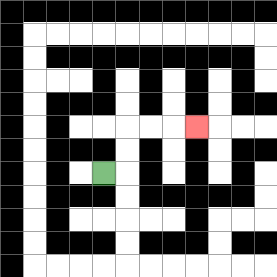{'start': '[4, 7]', 'end': '[8, 5]', 'path_directions': 'R,U,U,R,R,R', 'path_coordinates': '[[4, 7], [5, 7], [5, 6], [5, 5], [6, 5], [7, 5], [8, 5]]'}